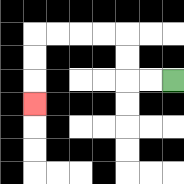{'start': '[7, 3]', 'end': '[1, 4]', 'path_directions': 'L,L,U,U,L,L,L,L,D,D,D', 'path_coordinates': '[[7, 3], [6, 3], [5, 3], [5, 2], [5, 1], [4, 1], [3, 1], [2, 1], [1, 1], [1, 2], [1, 3], [1, 4]]'}